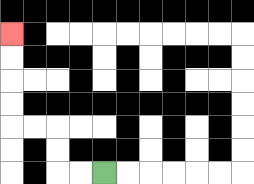{'start': '[4, 7]', 'end': '[0, 1]', 'path_directions': 'L,L,U,U,L,L,U,U,U,U', 'path_coordinates': '[[4, 7], [3, 7], [2, 7], [2, 6], [2, 5], [1, 5], [0, 5], [0, 4], [0, 3], [0, 2], [0, 1]]'}